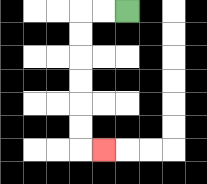{'start': '[5, 0]', 'end': '[4, 6]', 'path_directions': 'L,L,D,D,D,D,D,D,R', 'path_coordinates': '[[5, 0], [4, 0], [3, 0], [3, 1], [3, 2], [3, 3], [3, 4], [3, 5], [3, 6], [4, 6]]'}